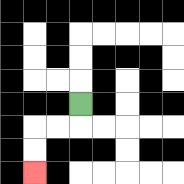{'start': '[3, 4]', 'end': '[1, 7]', 'path_directions': 'D,L,L,D,D', 'path_coordinates': '[[3, 4], [3, 5], [2, 5], [1, 5], [1, 6], [1, 7]]'}